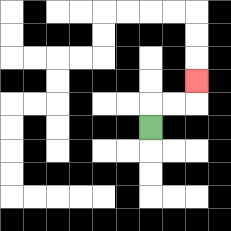{'start': '[6, 5]', 'end': '[8, 3]', 'path_directions': 'U,R,R,U', 'path_coordinates': '[[6, 5], [6, 4], [7, 4], [8, 4], [8, 3]]'}